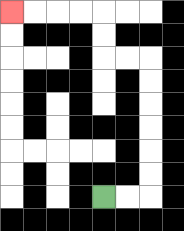{'start': '[4, 8]', 'end': '[0, 0]', 'path_directions': 'R,R,U,U,U,U,U,U,L,L,U,U,L,L,L,L', 'path_coordinates': '[[4, 8], [5, 8], [6, 8], [6, 7], [6, 6], [6, 5], [6, 4], [6, 3], [6, 2], [5, 2], [4, 2], [4, 1], [4, 0], [3, 0], [2, 0], [1, 0], [0, 0]]'}